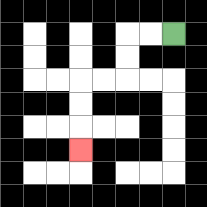{'start': '[7, 1]', 'end': '[3, 6]', 'path_directions': 'L,L,D,D,L,L,D,D,D', 'path_coordinates': '[[7, 1], [6, 1], [5, 1], [5, 2], [5, 3], [4, 3], [3, 3], [3, 4], [3, 5], [3, 6]]'}